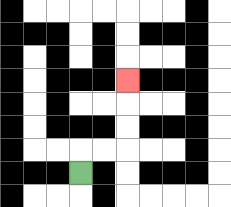{'start': '[3, 7]', 'end': '[5, 3]', 'path_directions': 'U,R,R,U,U,U', 'path_coordinates': '[[3, 7], [3, 6], [4, 6], [5, 6], [5, 5], [5, 4], [5, 3]]'}